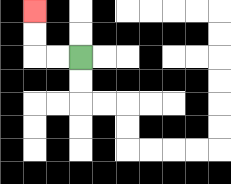{'start': '[3, 2]', 'end': '[1, 0]', 'path_directions': 'L,L,U,U', 'path_coordinates': '[[3, 2], [2, 2], [1, 2], [1, 1], [1, 0]]'}